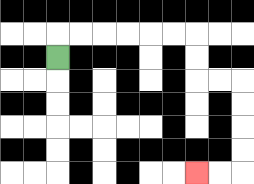{'start': '[2, 2]', 'end': '[8, 7]', 'path_directions': 'U,R,R,R,R,R,R,D,D,R,R,D,D,D,D,L,L', 'path_coordinates': '[[2, 2], [2, 1], [3, 1], [4, 1], [5, 1], [6, 1], [7, 1], [8, 1], [8, 2], [8, 3], [9, 3], [10, 3], [10, 4], [10, 5], [10, 6], [10, 7], [9, 7], [8, 7]]'}